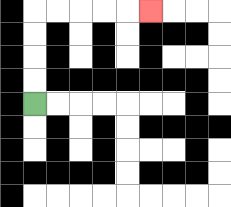{'start': '[1, 4]', 'end': '[6, 0]', 'path_directions': 'U,U,U,U,R,R,R,R,R', 'path_coordinates': '[[1, 4], [1, 3], [1, 2], [1, 1], [1, 0], [2, 0], [3, 0], [4, 0], [5, 0], [6, 0]]'}